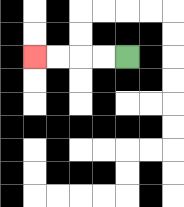{'start': '[5, 2]', 'end': '[1, 2]', 'path_directions': 'L,L,L,L', 'path_coordinates': '[[5, 2], [4, 2], [3, 2], [2, 2], [1, 2]]'}